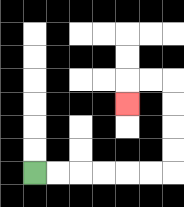{'start': '[1, 7]', 'end': '[5, 4]', 'path_directions': 'R,R,R,R,R,R,U,U,U,U,L,L,D', 'path_coordinates': '[[1, 7], [2, 7], [3, 7], [4, 7], [5, 7], [6, 7], [7, 7], [7, 6], [7, 5], [7, 4], [7, 3], [6, 3], [5, 3], [5, 4]]'}